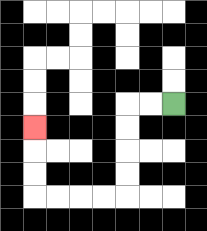{'start': '[7, 4]', 'end': '[1, 5]', 'path_directions': 'L,L,D,D,D,D,L,L,L,L,U,U,U', 'path_coordinates': '[[7, 4], [6, 4], [5, 4], [5, 5], [5, 6], [5, 7], [5, 8], [4, 8], [3, 8], [2, 8], [1, 8], [1, 7], [1, 6], [1, 5]]'}